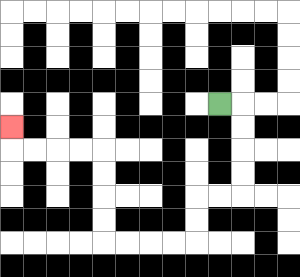{'start': '[9, 4]', 'end': '[0, 5]', 'path_directions': 'R,D,D,D,D,L,L,D,D,L,L,L,L,U,U,U,U,L,L,L,L,U', 'path_coordinates': '[[9, 4], [10, 4], [10, 5], [10, 6], [10, 7], [10, 8], [9, 8], [8, 8], [8, 9], [8, 10], [7, 10], [6, 10], [5, 10], [4, 10], [4, 9], [4, 8], [4, 7], [4, 6], [3, 6], [2, 6], [1, 6], [0, 6], [0, 5]]'}